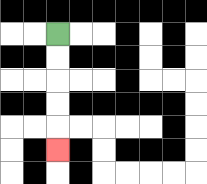{'start': '[2, 1]', 'end': '[2, 6]', 'path_directions': 'D,D,D,D,D', 'path_coordinates': '[[2, 1], [2, 2], [2, 3], [2, 4], [2, 5], [2, 6]]'}